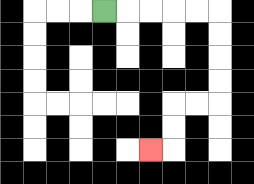{'start': '[4, 0]', 'end': '[6, 6]', 'path_directions': 'R,R,R,R,R,D,D,D,D,L,L,D,D,L', 'path_coordinates': '[[4, 0], [5, 0], [6, 0], [7, 0], [8, 0], [9, 0], [9, 1], [9, 2], [9, 3], [9, 4], [8, 4], [7, 4], [7, 5], [7, 6], [6, 6]]'}